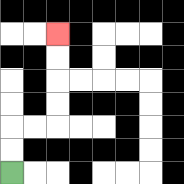{'start': '[0, 7]', 'end': '[2, 1]', 'path_directions': 'U,U,R,R,U,U,U,U', 'path_coordinates': '[[0, 7], [0, 6], [0, 5], [1, 5], [2, 5], [2, 4], [2, 3], [2, 2], [2, 1]]'}